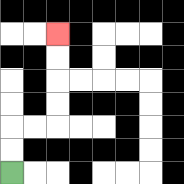{'start': '[0, 7]', 'end': '[2, 1]', 'path_directions': 'U,U,R,R,U,U,U,U', 'path_coordinates': '[[0, 7], [0, 6], [0, 5], [1, 5], [2, 5], [2, 4], [2, 3], [2, 2], [2, 1]]'}